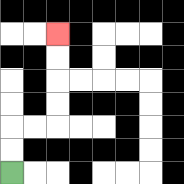{'start': '[0, 7]', 'end': '[2, 1]', 'path_directions': 'U,U,R,R,U,U,U,U', 'path_coordinates': '[[0, 7], [0, 6], [0, 5], [1, 5], [2, 5], [2, 4], [2, 3], [2, 2], [2, 1]]'}